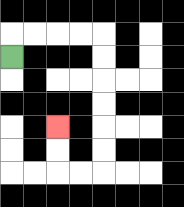{'start': '[0, 2]', 'end': '[2, 5]', 'path_directions': 'U,R,R,R,R,D,D,D,D,D,D,L,L,U,U', 'path_coordinates': '[[0, 2], [0, 1], [1, 1], [2, 1], [3, 1], [4, 1], [4, 2], [4, 3], [4, 4], [4, 5], [4, 6], [4, 7], [3, 7], [2, 7], [2, 6], [2, 5]]'}